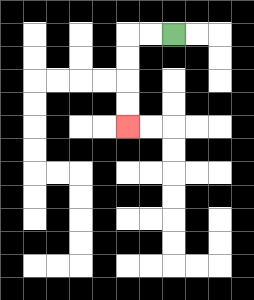{'start': '[7, 1]', 'end': '[5, 5]', 'path_directions': 'L,L,D,D,D,D', 'path_coordinates': '[[7, 1], [6, 1], [5, 1], [5, 2], [5, 3], [5, 4], [5, 5]]'}